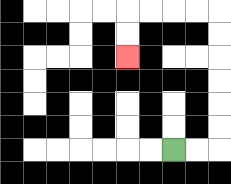{'start': '[7, 6]', 'end': '[5, 2]', 'path_directions': 'R,R,U,U,U,U,U,U,L,L,L,L,D,D', 'path_coordinates': '[[7, 6], [8, 6], [9, 6], [9, 5], [9, 4], [9, 3], [9, 2], [9, 1], [9, 0], [8, 0], [7, 0], [6, 0], [5, 0], [5, 1], [5, 2]]'}